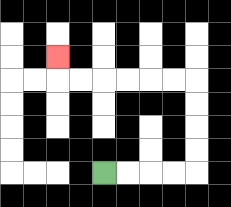{'start': '[4, 7]', 'end': '[2, 2]', 'path_directions': 'R,R,R,R,U,U,U,U,L,L,L,L,L,L,U', 'path_coordinates': '[[4, 7], [5, 7], [6, 7], [7, 7], [8, 7], [8, 6], [8, 5], [8, 4], [8, 3], [7, 3], [6, 3], [5, 3], [4, 3], [3, 3], [2, 3], [2, 2]]'}